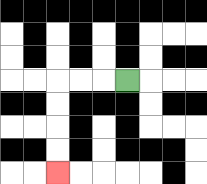{'start': '[5, 3]', 'end': '[2, 7]', 'path_directions': 'L,L,L,D,D,D,D', 'path_coordinates': '[[5, 3], [4, 3], [3, 3], [2, 3], [2, 4], [2, 5], [2, 6], [2, 7]]'}